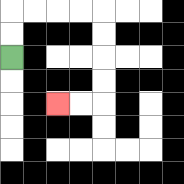{'start': '[0, 2]', 'end': '[2, 4]', 'path_directions': 'U,U,R,R,R,R,D,D,D,D,L,L', 'path_coordinates': '[[0, 2], [0, 1], [0, 0], [1, 0], [2, 0], [3, 0], [4, 0], [4, 1], [4, 2], [4, 3], [4, 4], [3, 4], [2, 4]]'}